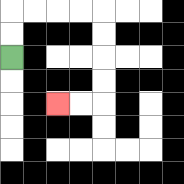{'start': '[0, 2]', 'end': '[2, 4]', 'path_directions': 'U,U,R,R,R,R,D,D,D,D,L,L', 'path_coordinates': '[[0, 2], [0, 1], [0, 0], [1, 0], [2, 0], [3, 0], [4, 0], [4, 1], [4, 2], [4, 3], [4, 4], [3, 4], [2, 4]]'}